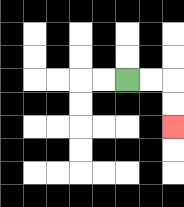{'start': '[5, 3]', 'end': '[7, 5]', 'path_directions': 'R,R,D,D', 'path_coordinates': '[[5, 3], [6, 3], [7, 3], [7, 4], [7, 5]]'}